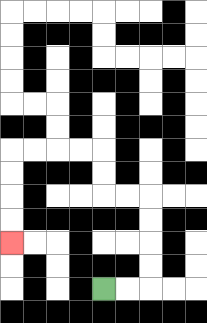{'start': '[4, 12]', 'end': '[0, 10]', 'path_directions': 'R,R,U,U,U,U,L,L,U,U,L,L,L,L,D,D,D,D', 'path_coordinates': '[[4, 12], [5, 12], [6, 12], [6, 11], [6, 10], [6, 9], [6, 8], [5, 8], [4, 8], [4, 7], [4, 6], [3, 6], [2, 6], [1, 6], [0, 6], [0, 7], [0, 8], [0, 9], [0, 10]]'}